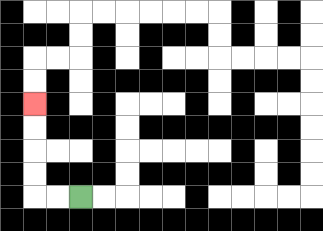{'start': '[3, 8]', 'end': '[1, 4]', 'path_directions': 'L,L,U,U,U,U', 'path_coordinates': '[[3, 8], [2, 8], [1, 8], [1, 7], [1, 6], [1, 5], [1, 4]]'}